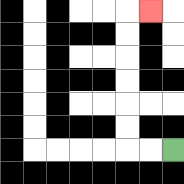{'start': '[7, 6]', 'end': '[6, 0]', 'path_directions': 'L,L,U,U,U,U,U,U,R', 'path_coordinates': '[[7, 6], [6, 6], [5, 6], [5, 5], [5, 4], [5, 3], [5, 2], [5, 1], [5, 0], [6, 0]]'}